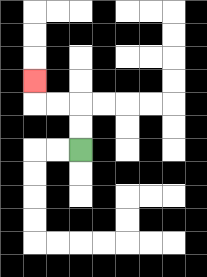{'start': '[3, 6]', 'end': '[1, 3]', 'path_directions': 'U,U,L,L,U', 'path_coordinates': '[[3, 6], [3, 5], [3, 4], [2, 4], [1, 4], [1, 3]]'}